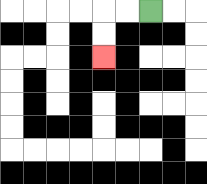{'start': '[6, 0]', 'end': '[4, 2]', 'path_directions': 'L,L,D,D', 'path_coordinates': '[[6, 0], [5, 0], [4, 0], [4, 1], [4, 2]]'}